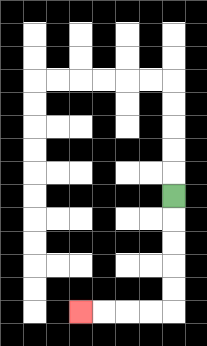{'start': '[7, 8]', 'end': '[3, 13]', 'path_directions': 'D,D,D,D,D,L,L,L,L', 'path_coordinates': '[[7, 8], [7, 9], [7, 10], [7, 11], [7, 12], [7, 13], [6, 13], [5, 13], [4, 13], [3, 13]]'}